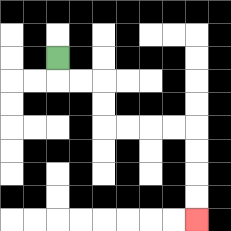{'start': '[2, 2]', 'end': '[8, 9]', 'path_directions': 'D,R,R,D,D,R,R,R,R,D,D,D,D', 'path_coordinates': '[[2, 2], [2, 3], [3, 3], [4, 3], [4, 4], [4, 5], [5, 5], [6, 5], [7, 5], [8, 5], [8, 6], [8, 7], [8, 8], [8, 9]]'}